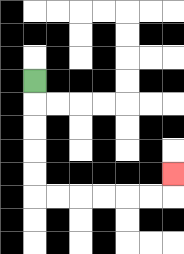{'start': '[1, 3]', 'end': '[7, 7]', 'path_directions': 'D,D,D,D,D,R,R,R,R,R,R,U', 'path_coordinates': '[[1, 3], [1, 4], [1, 5], [1, 6], [1, 7], [1, 8], [2, 8], [3, 8], [4, 8], [5, 8], [6, 8], [7, 8], [7, 7]]'}